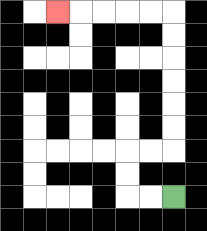{'start': '[7, 8]', 'end': '[2, 0]', 'path_directions': 'L,L,U,U,R,R,U,U,U,U,U,U,L,L,L,L,L', 'path_coordinates': '[[7, 8], [6, 8], [5, 8], [5, 7], [5, 6], [6, 6], [7, 6], [7, 5], [7, 4], [7, 3], [7, 2], [7, 1], [7, 0], [6, 0], [5, 0], [4, 0], [3, 0], [2, 0]]'}